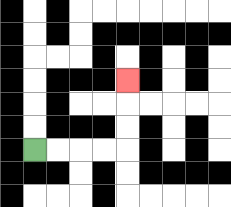{'start': '[1, 6]', 'end': '[5, 3]', 'path_directions': 'R,R,R,R,U,U,U', 'path_coordinates': '[[1, 6], [2, 6], [3, 6], [4, 6], [5, 6], [5, 5], [5, 4], [5, 3]]'}